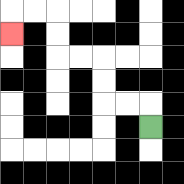{'start': '[6, 5]', 'end': '[0, 1]', 'path_directions': 'U,L,L,U,U,L,L,U,U,L,L,D', 'path_coordinates': '[[6, 5], [6, 4], [5, 4], [4, 4], [4, 3], [4, 2], [3, 2], [2, 2], [2, 1], [2, 0], [1, 0], [0, 0], [0, 1]]'}